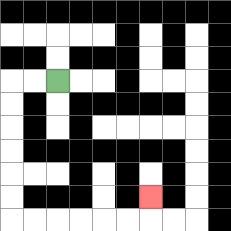{'start': '[2, 3]', 'end': '[6, 8]', 'path_directions': 'L,L,D,D,D,D,D,D,R,R,R,R,R,R,U', 'path_coordinates': '[[2, 3], [1, 3], [0, 3], [0, 4], [0, 5], [0, 6], [0, 7], [0, 8], [0, 9], [1, 9], [2, 9], [3, 9], [4, 9], [5, 9], [6, 9], [6, 8]]'}